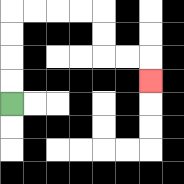{'start': '[0, 4]', 'end': '[6, 3]', 'path_directions': 'U,U,U,U,R,R,R,R,D,D,R,R,D', 'path_coordinates': '[[0, 4], [0, 3], [0, 2], [0, 1], [0, 0], [1, 0], [2, 0], [3, 0], [4, 0], [4, 1], [4, 2], [5, 2], [6, 2], [6, 3]]'}